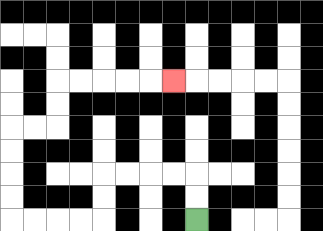{'start': '[8, 9]', 'end': '[7, 3]', 'path_directions': 'U,U,L,L,L,L,D,D,L,L,L,L,U,U,U,U,R,R,U,U,R,R,R,R,R', 'path_coordinates': '[[8, 9], [8, 8], [8, 7], [7, 7], [6, 7], [5, 7], [4, 7], [4, 8], [4, 9], [3, 9], [2, 9], [1, 9], [0, 9], [0, 8], [0, 7], [0, 6], [0, 5], [1, 5], [2, 5], [2, 4], [2, 3], [3, 3], [4, 3], [5, 3], [6, 3], [7, 3]]'}